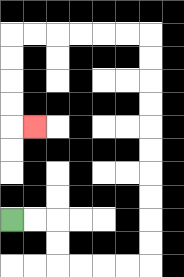{'start': '[0, 9]', 'end': '[1, 5]', 'path_directions': 'R,R,D,D,R,R,R,R,U,U,U,U,U,U,U,U,U,U,L,L,L,L,L,L,D,D,D,D,R', 'path_coordinates': '[[0, 9], [1, 9], [2, 9], [2, 10], [2, 11], [3, 11], [4, 11], [5, 11], [6, 11], [6, 10], [6, 9], [6, 8], [6, 7], [6, 6], [6, 5], [6, 4], [6, 3], [6, 2], [6, 1], [5, 1], [4, 1], [3, 1], [2, 1], [1, 1], [0, 1], [0, 2], [0, 3], [0, 4], [0, 5], [1, 5]]'}